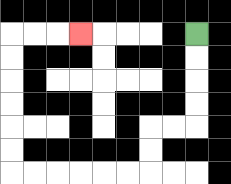{'start': '[8, 1]', 'end': '[3, 1]', 'path_directions': 'D,D,D,D,L,L,D,D,L,L,L,L,L,L,U,U,U,U,U,U,R,R,R', 'path_coordinates': '[[8, 1], [8, 2], [8, 3], [8, 4], [8, 5], [7, 5], [6, 5], [6, 6], [6, 7], [5, 7], [4, 7], [3, 7], [2, 7], [1, 7], [0, 7], [0, 6], [0, 5], [0, 4], [0, 3], [0, 2], [0, 1], [1, 1], [2, 1], [3, 1]]'}